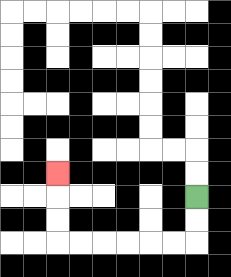{'start': '[8, 8]', 'end': '[2, 7]', 'path_directions': 'D,D,L,L,L,L,L,L,U,U,U', 'path_coordinates': '[[8, 8], [8, 9], [8, 10], [7, 10], [6, 10], [5, 10], [4, 10], [3, 10], [2, 10], [2, 9], [2, 8], [2, 7]]'}